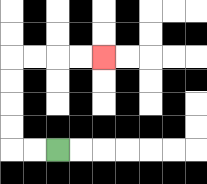{'start': '[2, 6]', 'end': '[4, 2]', 'path_directions': 'L,L,U,U,U,U,R,R,R,R', 'path_coordinates': '[[2, 6], [1, 6], [0, 6], [0, 5], [0, 4], [0, 3], [0, 2], [1, 2], [2, 2], [3, 2], [4, 2]]'}